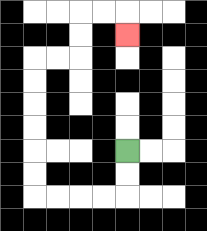{'start': '[5, 6]', 'end': '[5, 1]', 'path_directions': 'D,D,L,L,L,L,U,U,U,U,U,U,R,R,U,U,R,R,D', 'path_coordinates': '[[5, 6], [5, 7], [5, 8], [4, 8], [3, 8], [2, 8], [1, 8], [1, 7], [1, 6], [1, 5], [1, 4], [1, 3], [1, 2], [2, 2], [3, 2], [3, 1], [3, 0], [4, 0], [5, 0], [5, 1]]'}